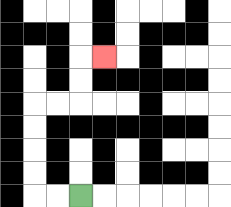{'start': '[3, 8]', 'end': '[4, 2]', 'path_directions': 'L,L,U,U,U,U,R,R,U,U,R', 'path_coordinates': '[[3, 8], [2, 8], [1, 8], [1, 7], [1, 6], [1, 5], [1, 4], [2, 4], [3, 4], [3, 3], [3, 2], [4, 2]]'}